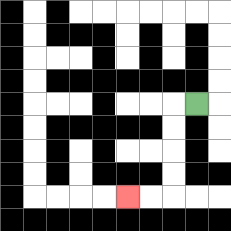{'start': '[8, 4]', 'end': '[5, 8]', 'path_directions': 'L,D,D,D,D,L,L', 'path_coordinates': '[[8, 4], [7, 4], [7, 5], [7, 6], [7, 7], [7, 8], [6, 8], [5, 8]]'}